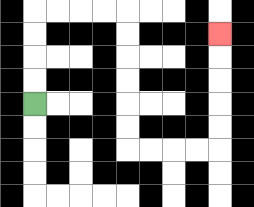{'start': '[1, 4]', 'end': '[9, 1]', 'path_directions': 'U,U,U,U,R,R,R,R,D,D,D,D,D,D,R,R,R,R,U,U,U,U,U', 'path_coordinates': '[[1, 4], [1, 3], [1, 2], [1, 1], [1, 0], [2, 0], [3, 0], [4, 0], [5, 0], [5, 1], [5, 2], [5, 3], [5, 4], [5, 5], [5, 6], [6, 6], [7, 6], [8, 6], [9, 6], [9, 5], [9, 4], [9, 3], [9, 2], [9, 1]]'}